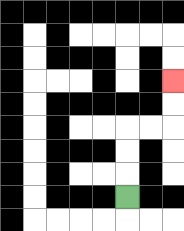{'start': '[5, 8]', 'end': '[7, 3]', 'path_directions': 'U,U,U,R,R,U,U', 'path_coordinates': '[[5, 8], [5, 7], [5, 6], [5, 5], [6, 5], [7, 5], [7, 4], [7, 3]]'}